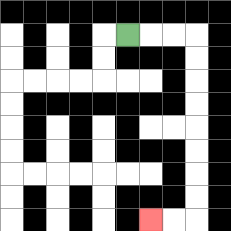{'start': '[5, 1]', 'end': '[6, 9]', 'path_directions': 'R,R,R,D,D,D,D,D,D,D,D,L,L', 'path_coordinates': '[[5, 1], [6, 1], [7, 1], [8, 1], [8, 2], [8, 3], [8, 4], [8, 5], [8, 6], [8, 7], [8, 8], [8, 9], [7, 9], [6, 9]]'}